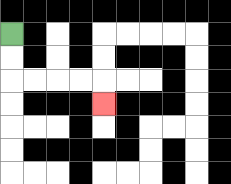{'start': '[0, 1]', 'end': '[4, 4]', 'path_directions': 'D,D,R,R,R,R,D', 'path_coordinates': '[[0, 1], [0, 2], [0, 3], [1, 3], [2, 3], [3, 3], [4, 3], [4, 4]]'}